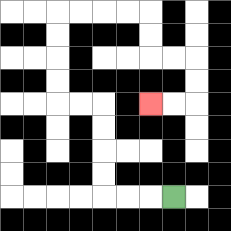{'start': '[7, 8]', 'end': '[6, 4]', 'path_directions': 'L,L,L,U,U,U,U,L,L,U,U,U,U,R,R,R,R,D,D,R,R,D,D,L,L', 'path_coordinates': '[[7, 8], [6, 8], [5, 8], [4, 8], [4, 7], [4, 6], [4, 5], [4, 4], [3, 4], [2, 4], [2, 3], [2, 2], [2, 1], [2, 0], [3, 0], [4, 0], [5, 0], [6, 0], [6, 1], [6, 2], [7, 2], [8, 2], [8, 3], [8, 4], [7, 4], [6, 4]]'}